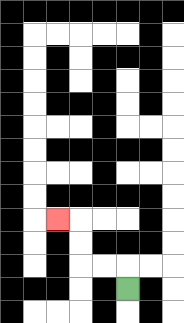{'start': '[5, 12]', 'end': '[2, 9]', 'path_directions': 'U,L,L,U,U,L', 'path_coordinates': '[[5, 12], [5, 11], [4, 11], [3, 11], [3, 10], [3, 9], [2, 9]]'}